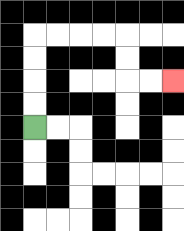{'start': '[1, 5]', 'end': '[7, 3]', 'path_directions': 'U,U,U,U,R,R,R,R,D,D,R,R', 'path_coordinates': '[[1, 5], [1, 4], [1, 3], [1, 2], [1, 1], [2, 1], [3, 1], [4, 1], [5, 1], [5, 2], [5, 3], [6, 3], [7, 3]]'}